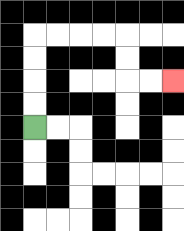{'start': '[1, 5]', 'end': '[7, 3]', 'path_directions': 'U,U,U,U,R,R,R,R,D,D,R,R', 'path_coordinates': '[[1, 5], [1, 4], [1, 3], [1, 2], [1, 1], [2, 1], [3, 1], [4, 1], [5, 1], [5, 2], [5, 3], [6, 3], [7, 3]]'}